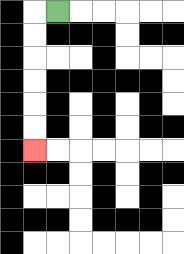{'start': '[2, 0]', 'end': '[1, 6]', 'path_directions': 'L,D,D,D,D,D,D', 'path_coordinates': '[[2, 0], [1, 0], [1, 1], [1, 2], [1, 3], [1, 4], [1, 5], [1, 6]]'}